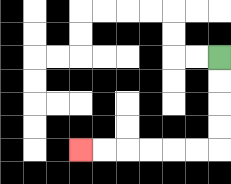{'start': '[9, 2]', 'end': '[3, 6]', 'path_directions': 'D,D,D,D,L,L,L,L,L,L', 'path_coordinates': '[[9, 2], [9, 3], [9, 4], [9, 5], [9, 6], [8, 6], [7, 6], [6, 6], [5, 6], [4, 6], [3, 6]]'}